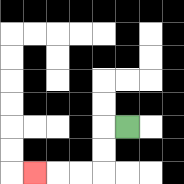{'start': '[5, 5]', 'end': '[1, 7]', 'path_directions': 'L,D,D,L,L,L', 'path_coordinates': '[[5, 5], [4, 5], [4, 6], [4, 7], [3, 7], [2, 7], [1, 7]]'}